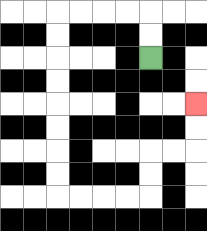{'start': '[6, 2]', 'end': '[8, 4]', 'path_directions': 'U,U,L,L,L,L,D,D,D,D,D,D,D,D,R,R,R,R,U,U,R,R,U,U', 'path_coordinates': '[[6, 2], [6, 1], [6, 0], [5, 0], [4, 0], [3, 0], [2, 0], [2, 1], [2, 2], [2, 3], [2, 4], [2, 5], [2, 6], [2, 7], [2, 8], [3, 8], [4, 8], [5, 8], [6, 8], [6, 7], [6, 6], [7, 6], [8, 6], [8, 5], [8, 4]]'}